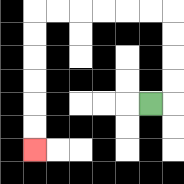{'start': '[6, 4]', 'end': '[1, 6]', 'path_directions': 'R,U,U,U,U,L,L,L,L,L,L,D,D,D,D,D,D', 'path_coordinates': '[[6, 4], [7, 4], [7, 3], [7, 2], [7, 1], [7, 0], [6, 0], [5, 0], [4, 0], [3, 0], [2, 0], [1, 0], [1, 1], [1, 2], [1, 3], [1, 4], [1, 5], [1, 6]]'}